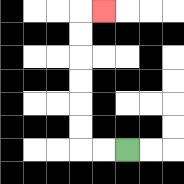{'start': '[5, 6]', 'end': '[4, 0]', 'path_directions': 'L,L,U,U,U,U,U,U,R', 'path_coordinates': '[[5, 6], [4, 6], [3, 6], [3, 5], [3, 4], [3, 3], [3, 2], [3, 1], [3, 0], [4, 0]]'}